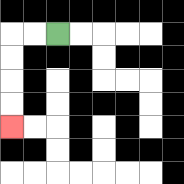{'start': '[2, 1]', 'end': '[0, 5]', 'path_directions': 'L,L,D,D,D,D', 'path_coordinates': '[[2, 1], [1, 1], [0, 1], [0, 2], [0, 3], [0, 4], [0, 5]]'}